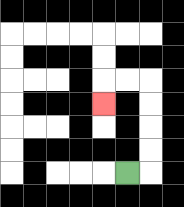{'start': '[5, 7]', 'end': '[4, 4]', 'path_directions': 'R,U,U,U,U,L,L,D', 'path_coordinates': '[[5, 7], [6, 7], [6, 6], [6, 5], [6, 4], [6, 3], [5, 3], [4, 3], [4, 4]]'}